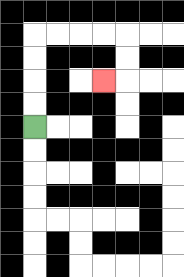{'start': '[1, 5]', 'end': '[4, 3]', 'path_directions': 'U,U,U,U,R,R,R,R,D,D,L', 'path_coordinates': '[[1, 5], [1, 4], [1, 3], [1, 2], [1, 1], [2, 1], [3, 1], [4, 1], [5, 1], [5, 2], [5, 3], [4, 3]]'}